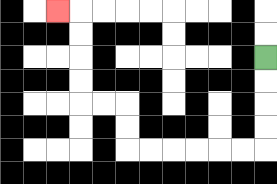{'start': '[11, 2]', 'end': '[2, 0]', 'path_directions': 'D,D,D,D,L,L,L,L,L,L,U,U,L,L,U,U,U,U,L', 'path_coordinates': '[[11, 2], [11, 3], [11, 4], [11, 5], [11, 6], [10, 6], [9, 6], [8, 6], [7, 6], [6, 6], [5, 6], [5, 5], [5, 4], [4, 4], [3, 4], [3, 3], [3, 2], [3, 1], [3, 0], [2, 0]]'}